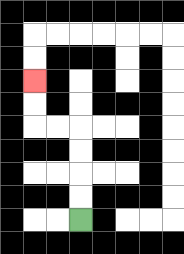{'start': '[3, 9]', 'end': '[1, 3]', 'path_directions': 'U,U,U,U,L,L,U,U', 'path_coordinates': '[[3, 9], [3, 8], [3, 7], [3, 6], [3, 5], [2, 5], [1, 5], [1, 4], [1, 3]]'}